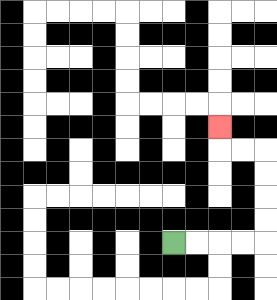{'start': '[7, 10]', 'end': '[9, 5]', 'path_directions': 'R,R,R,R,U,U,U,U,L,L,U', 'path_coordinates': '[[7, 10], [8, 10], [9, 10], [10, 10], [11, 10], [11, 9], [11, 8], [11, 7], [11, 6], [10, 6], [9, 6], [9, 5]]'}